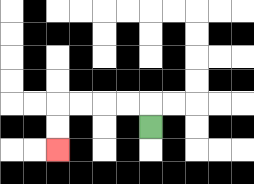{'start': '[6, 5]', 'end': '[2, 6]', 'path_directions': 'U,L,L,L,L,D,D', 'path_coordinates': '[[6, 5], [6, 4], [5, 4], [4, 4], [3, 4], [2, 4], [2, 5], [2, 6]]'}